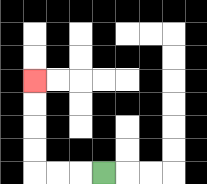{'start': '[4, 7]', 'end': '[1, 3]', 'path_directions': 'L,L,L,U,U,U,U', 'path_coordinates': '[[4, 7], [3, 7], [2, 7], [1, 7], [1, 6], [1, 5], [1, 4], [1, 3]]'}